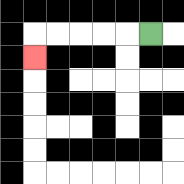{'start': '[6, 1]', 'end': '[1, 2]', 'path_directions': 'L,L,L,L,L,D', 'path_coordinates': '[[6, 1], [5, 1], [4, 1], [3, 1], [2, 1], [1, 1], [1, 2]]'}